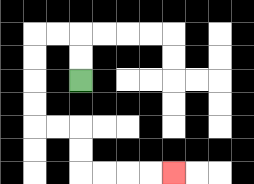{'start': '[3, 3]', 'end': '[7, 7]', 'path_directions': 'U,U,L,L,D,D,D,D,R,R,D,D,R,R,R,R', 'path_coordinates': '[[3, 3], [3, 2], [3, 1], [2, 1], [1, 1], [1, 2], [1, 3], [1, 4], [1, 5], [2, 5], [3, 5], [3, 6], [3, 7], [4, 7], [5, 7], [6, 7], [7, 7]]'}